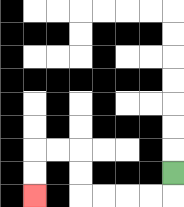{'start': '[7, 7]', 'end': '[1, 8]', 'path_directions': 'D,L,L,L,L,U,U,L,L,D,D', 'path_coordinates': '[[7, 7], [7, 8], [6, 8], [5, 8], [4, 8], [3, 8], [3, 7], [3, 6], [2, 6], [1, 6], [1, 7], [1, 8]]'}